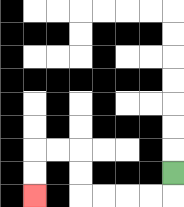{'start': '[7, 7]', 'end': '[1, 8]', 'path_directions': 'D,L,L,L,L,U,U,L,L,D,D', 'path_coordinates': '[[7, 7], [7, 8], [6, 8], [5, 8], [4, 8], [3, 8], [3, 7], [3, 6], [2, 6], [1, 6], [1, 7], [1, 8]]'}